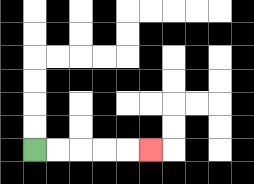{'start': '[1, 6]', 'end': '[6, 6]', 'path_directions': 'R,R,R,R,R', 'path_coordinates': '[[1, 6], [2, 6], [3, 6], [4, 6], [5, 6], [6, 6]]'}